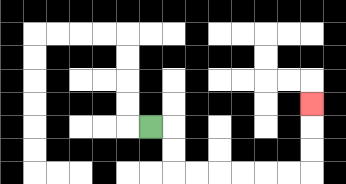{'start': '[6, 5]', 'end': '[13, 4]', 'path_directions': 'R,D,D,R,R,R,R,R,R,U,U,U', 'path_coordinates': '[[6, 5], [7, 5], [7, 6], [7, 7], [8, 7], [9, 7], [10, 7], [11, 7], [12, 7], [13, 7], [13, 6], [13, 5], [13, 4]]'}